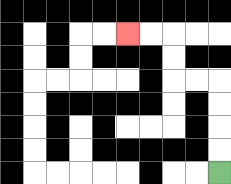{'start': '[9, 7]', 'end': '[5, 1]', 'path_directions': 'U,U,U,U,L,L,U,U,L,L', 'path_coordinates': '[[9, 7], [9, 6], [9, 5], [9, 4], [9, 3], [8, 3], [7, 3], [7, 2], [7, 1], [6, 1], [5, 1]]'}